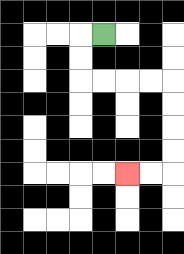{'start': '[4, 1]', 'end': '[5, 7]', 'path_directions': 'L,D,D,R,R,R,R,D,D,D,D,L,L', 'path_coordinates': '[[4, 1], [3, 1], [3, 2], [3, 3], [4, 3], [5, 3], [6, 3], [7, 3], [7, 4], [7, 5], [7, 6], [7, 7], [6, 7], [5, 7]]'}